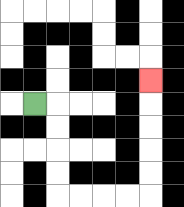{'start': '[1, 4]', 'end': '[6, 3]', 'path_directions': 'R,D,D,D,D,R,R,R,R,U,U,U,U,U', 'path_coordinates': '[[1, 4], [2, 4], [2, 5], [2, 6], [2, 7], [2, 8], [3, 8], [4, 8], [5, 8], [6, 8], [6, 7], [6, 6], [6, 5], [6, 4], [6, 3]]'}